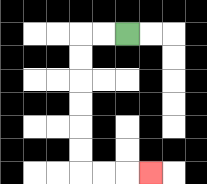{'start': '[5, 1]', 'end': '[6, 7]', 'path_directions': 'L,L,D,D,D,D,D,D,R,R,R', 'path_coordinates': '[[5, 1], [4, 1], [3, 1], [3, 2], [3, 3], [3, 4], [3, 5], [3, 6], [3, 7], [4, 7], [5, 7], [6, 7]]'}